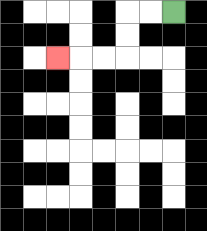{'start': '[7, 0]', 'end': '[2, 2]', 'path_directions': 'L,L,D,D,L,L,L', 'path_coordinates': '[[7, 0], [6, 0], [5, 0], [5, 1], [5, 2], [4, 2], [3, 2], [2, 2]]'}